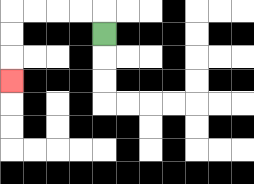{'start': '[4, 1]', 'end': '[0, 3]', 'path_directions': 'U,L,L,L,L,D,D,D', 'path_coordinates': '[[4, 1], [4, 0], [3, 0], [2, 0], [1, 0], [0, 0], [0, 1], [0, 2], [0, 3]]'}